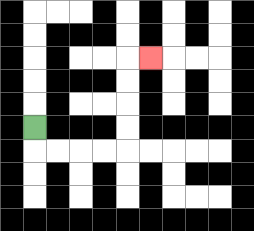{'start': '[1, 5]', 'end': '[6, 2]', 'path_directions': 'D,R,R,R,R,U,U,U,U,R', 'path_coordinates': '[[1, 5], [1, 6], [2, 6], [3, 6], [4, 6], [5, 6], [5, 5], [5, 4], [5, 3], [5, 2], [6, 2]]'}